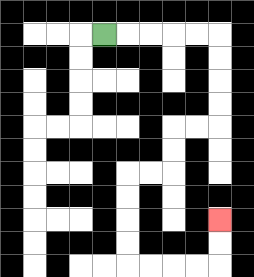{'start': '[4, 1]', 'end': '[9, 9]', 'path_directions': 'R,R,R,R,R,D,D,D,D,L,L,D,D,L,L,D,D,D,D,R,R,R,R,U,U', 'path_coordinates': '[[4, 1], [5, 1], [6, 1], [7, 1], [8, 1], [9, 1], [9, 2], [9, 3], [9, 4], [9, 5], [8, 5], [7, 5], [7, 6], [7, 7], [6, 7], [5, 7], [5, 8], [5, 9], [5, 10], [5, 11], [6, 11], [7, 11], [8, 11], [9, 11], [9, 10], [9, 9]]'}